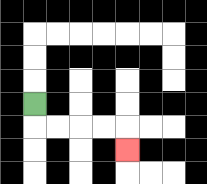{'start': '[1, 4]', 'end': '[5, 6]', 'path_directions': 'D,R,R,R,R,D', 'path_coordinates': '[[1, 4], [1, 5], [2, 5], [3, 5], [4, 5], [5, 5], [5, 6]]'}